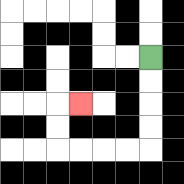{'start': '[6, 2]', 'end': '[3, 4]', 'path_directions': 'D,D,D,D,L,L,L,L,U,U,R', 'path_coordinates': '[[6, 2], [6, 3], [6, 4], [6, 5], [6, 6], [5, 6], [4, 6], [3, 6], [2, 6], [2, 5], [2, 4], [3, 4]]'}